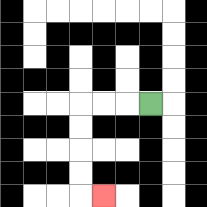{'start': '[6, 4]', 'end': '[4, 8]', 'path_directions': 'L,L,L,D,D,D,D,R', 'path_coordinates': '[[6, 4], [5, 4], [4, 4], [3, 4], [3, 5], [3, 6], [3, 7], [3, 8], [4, 8]]'}